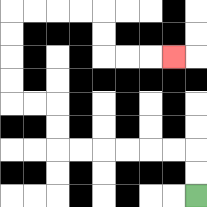{'start': '[8, 8]', 'end': '[7, 2]', 'path_directions': 'U,U,L,L,L,L,L,L,U,U,L,L,U,U,U,U,R,R,R,R,D,D,R,R,R', 'path_coordinates': '[[8, 8], [8, 7], [8, 6], [7, 6], [6, 6], [5, 6], [4, 6], [3, 6], [2, 6], [2, 5], [2, 4], [1, 4], [0, 4], [0, 3], [0, 2], [0, 1], [0, 0], [1, 0], [2, 0], [3, 0], [4, 0], [4, 1], [4, 2], [5, 2], [6, 2], [7, 2]]'}